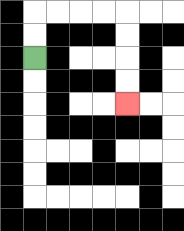{'start': '[1, 2]', 'end': '[5, 4]', 'path_directions': 'U,U,R,R,R,R,D,D,D,D', 'path_coordinates': '[[1, 2], [1, 1], [1, 0], [2, 0], [3, 0], [4, 0], [5, 0], [5, 1], [5, 2], [5, 3], [5, 4]]'}